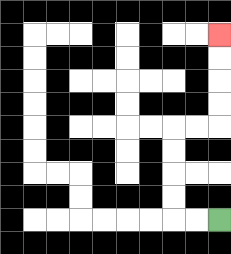{'start': '[9, 9]', 'end': '[9, 1]', 'path_directions': 'L,L,U,U,U,U,R,R,U,U,U,U', 'path_coordinates': '[[9, 9], [8, 9], [7, 9], [7, 8], [7, 7], [7, 6], [7, 5], [8, 5], [9, 5], [9, 4], [9, 3], [9, 2], [9, 1]]'}